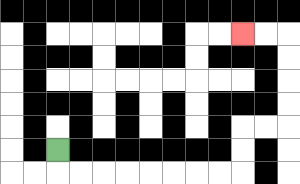{'start': '[2, 6]', 'end': '[10, 1]', 'path_directions': 'D,R,R,R,R,R,R,R,R,U,U,R,R,U,U,U,U,L,L', 'path_coordinates': '[[2, 6], [2, 7], [3, 7], [4, 7], [5, 7], [6, 7], [7, 7], [8, 7], [9, 7], [10, 7], [10, 6], [10, 5], [11, 5], [12, 5], [12, 4], [12, 3], [12, 2], [12, 1], [11, 1], [10, 1]]'}